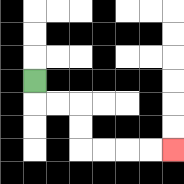{'start': '[1, 3]', 'end': '[7, 6]', 'path_directions': 'D,R,R,D,D,R,R,R,R', 'path_coordinates': '[[1, 3], [1, 4], [2, 4], [3, 4], [3, 5], [3, 6], [4, 6], [5, 6], [6, 6], [7, 6]]'}